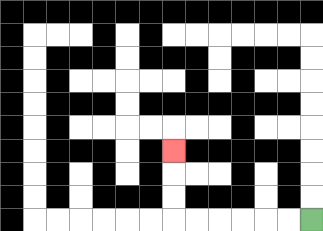{'start': '[13, 9]', 'end': '[7, 6]', 'path_directions': 'L,L,L,L,L,L,U,U,U', 'path_coordinates': '[[13, 9], [12, 9], [11, 9], [10, 9], [9, 9], [8, 9], [7, 9], [7, 8], [7, 7], [7, 6]]'}